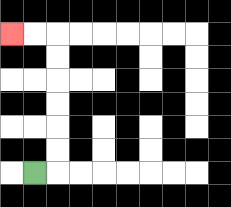{'start': '[1, 7]', 'end': '[0, 1]', 'path_directions': 'R,U,U,U,U,U,U,L,L', 'path_coordinates': '[[1, 7], [2, 7], [2, 6], [2, 5], [2, 4], [2, 3], [2, 2], [2, 1], [1, 1], [0, 1]]'}